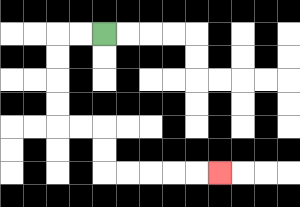{'start': '[4, 1]', 'end': '[9, 7]', 'path_directions': 'L,L,D,D,D,D,R,R,D,D,R,R,R,R,R', 'path_coordinates': '[[4, 1], [3, 1], [2, 1], [2, 2], [2, 3], [2, 4], [2, 5], [3, 5], [4, 5], [4, 6], [4, 7], [5, 7], [6, 7], [7, 7], [8, 7], [9, 7]]'}